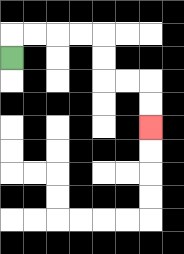{'start': '[0, 2]', 'end': '[6, 5]', 'path_directions': 'U,R,R,R,R,D,D,R,R,D,D', 'path_coordinates': '[[0, 2], [0, 1], [1, 1], [2, 1], [3, 1], [4, 1], [4, 2], [4, 3], [5, 3], [6, 3], [6, 4], [6, 5]]'}